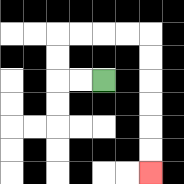{'start': '[4, 3]', 'end': '[6, 7]', 'path_directions': 'L,L,U,U,R,R,R,R,D,D,D,D,D,D', 'path_coordinates': '[[4, 3], [3, 3], [2, 3], [2, 2], [2, 1], [3, 1], [4, 1], [5, 1], [6, 1], [6, 2], [6, 3], [6, 4], [6, 5], [6, 6], [6, 7]]'}